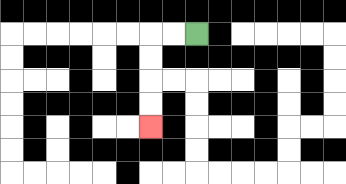{'start': '[8, 1]', 'end': '[6, 5]', 'path_directions': 'L,L,D,D,D,D', 'path_coordinates': '[[8, 1], [7, 1], [6, 1], [6, 2], [6, 3], [6, 4], [6, 5]]'}